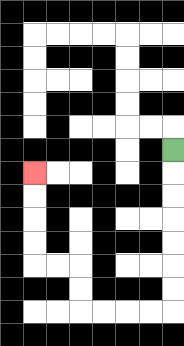{'start': '[7, 6]', 'end': '[1, 7]', 'path_directions': 'D,D,D,D,D,D,D,L,L,L,L,U,U,L,L,U,U,U,U', 'path_coordinates': '[[7, 6], [7, 7], [7, 8], [7, 9], [7, 10], [7, 11], [7, 12], [7, 13], [6, 13], [5, 13], [4, 13], [3, 13], [3, 12], [3, 11], [2, 11], [1, 11], [1, 10], [1, 9], [1, 8], [1, 7]]'}